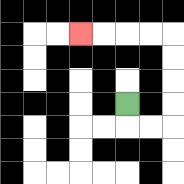{'start': '[5, 4]', 'end': '[3, 1]', 'path_directions': 'D,R,R,U,U,U,U,L,L,L,L', 'path_coordinates': '[[5, 4], [5, 5], [6, 5], [7, 5], [7, 4], [7, 3], [7, 2], [7, 1], [6, 1], [5, 1], [4, 1], [3, 1]]'}